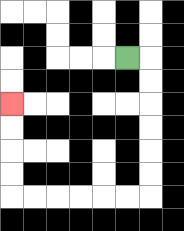{'start': '[5, 2]', 'end': '[0, 4]', 'path_directions': 'R,D,D,D,D,D,D,L,L,L,L,L,L,U,U,U,U', 'path_coordinates': '[[5, 2], [6, 2], [6, 3], [6, 4], [6, 5], [6, 6], [6, 7], [6, 8], [5, 8], [4, 8], [3, 8], [2, 8], [1, 8], [0, 8], [0, 7], [0, 6], [0, 5], [0, 4]]'}